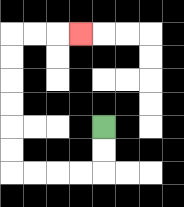{'start': '[4, 5]', 'end': '[3, 1]', 'path_directions': 'D,D,L,L,L,L,U,U,U,U,U,U,R,R,R', 'path_coordinates': '[[4, 5], [4, 6], [4, 7], [3, 7], [2, 7], [1, 7], [0, 7], [0, 6], [0, 5], [0, 4], [0, 3], [0, 2], [0, 1], [1, 1], [2, 1], [3, 1]]'}